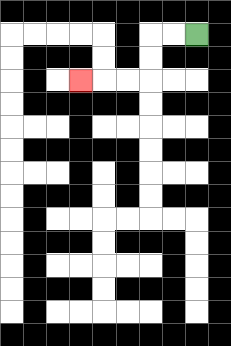{'start': '[8, 1]', 'end': '[3, 3]', 'path_directions': 'L,L,D,D,L,L,L', 'path_coordinates': '[[8, 1], [7, 1], [6, 1], [6, 2], [6, 3], [5, 3], [4, 3], [3, 3]]'}